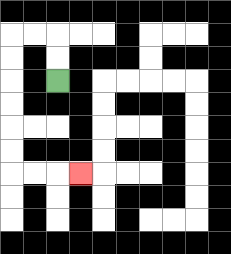{'start': '[2, 3]', 'end': '[3, 7]', 'path_directions': 'U,U,L,L,D,D,D,D,D,D,R,R,R', 'path_coordinates': '[[2, 3], [2, 2], [2, 1], [1, 1], [0, 1], [0, 2], [0, 3], [0, 4], [0, 5], [0, 6], [0, 7], [1, 7], [2, 7], [3, 7]]'}